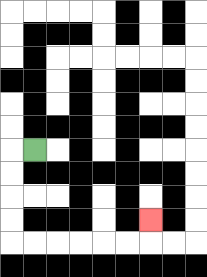{'start': '[1, 6]', 'end': '[6, 9]', 'path_directions': 'L,D,D,D,D,R,R,R,R,R,R,U', 'path_coordinates': '[[1, 6], [0, 6], [0, 7], [0, 8], [0, 9], [0, 10], [1, 10], [2, 10], [3, 10], [4, 10], [5, 10], [6, 10], [6, 9]]'}